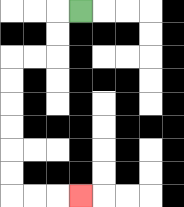{'start': '[3, 0]', 'end': '[3, 8]', 'path_directions': 'L,D,D,L,L,D,D,D,D,D,D,R,R,R', 'path_coordinates': '[[3, 0], [2, 0], [2, 1], [2, 2], [1, 2], [0, 2], [0, 3], [0, 4], [0, 5], [0, 6], [0, 7], [0, 8], [1, 8], [2, 8], [3, 8]]'}